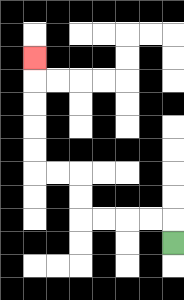{'start': '[7, 10]', 'end': '[1, 2]', 'path_directions': 'U,L,L,L,L,U,U,L,L,U,U,U,U,U', 'path_coordinates': '[[7, 10], [7, 9], [6, 9], [5, 9], [4, 9], [3, 9], [3, 8], [3, 7], [2, 7], [1, 7], [1, 6], [1, 5], [1, 4], [1, 3], [1, 2]]'}